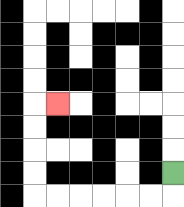{'start': '[7, 7]', 'end': '[2, 4]', 'path_directions': 'D,L,L,L,L,L,L,U,U,U,U,R', 'path_coordinates': '[[7, 7], [7, 8], [6, 8], [5, 8], [4, 8], [3, 8], [2, 8], [1, 8], [1, 7], [1, 6], [1, 5], [1, 4], [2, 4]]'}